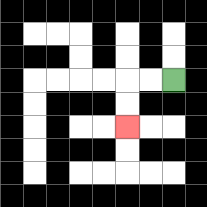{'start': '[7, 3]', 'end': '[5, 5]', 'path_directions': 'L,L,D,D', 'path_coordinates': '[[7, 3], [6, 3], [5, 3], [5, 4], [5, 5]]'}